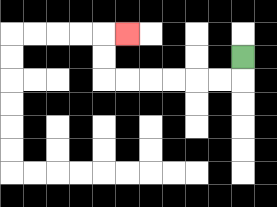{'start': '[10, 2]', 'end': '[5, 1]', 'path_directions': 'D,L,L,L,L,L,L,U,U,R', 'path_coordinates': '[[10, 2], [10, 3], [9, 3], [8, 3], [7, 3], [6, 3], [5, 3], [4, 3], [4, 2], [4, 1], [5, 1]]'}